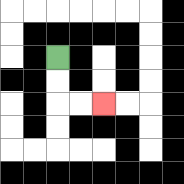{'start': '[2, 2]', 'end': '[4, 4]', 'path_directions': 'D,D,R,R', 'path_coordinates': '[[2, 2], [2, 3], [2, 4], [3, 4], [4, 4]]'}